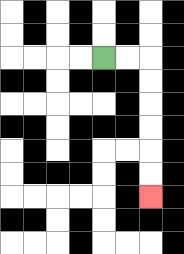{'start': '[4, 2]', 'end': '[6, 8]', 'path_directions': 'R,R,D,D,D,D,D,D', 'path_coordinates': '[[4, 2], [5, 2], [6, 2], [6, 3], [6, 4], [6, 5], [6, 6], [6, 7], [6, 8]]'}